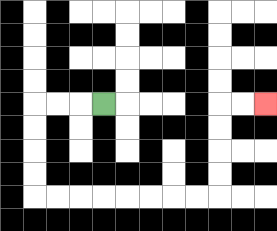{'start': '[4, 4]', 'end': '[11, 4]', 'path_directions': 'L,L,L,D,D,D,D,R,R,R,R,R,R,R,R,U,U,U,U,R,R', 'path_coordinates': '[[4, 4], [3, 4], [2, 4], [1, 4], [1, 5], [1, 6], [1, 7], [1, 8], [2, 8], [3, 8], [4, 8], [5, 8], [6, 8], [7, 8], [8, 8], [9, 8], [9, 7], [9, 6], [9, 5], [9, 4], [10, 4], [11, 4]]'}